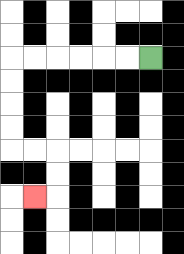{'start': '[6, 2]', 'end': '[1, 8]', 'path_directions': 'L,L,L,L,L,L,D,D,D,D,R,R,D,D,L', 'path_coordinates': '[[6, 2], [5, 2], [4, 2], [3, 2], [2, 2], [1, 2], [0, 2], [0, 3], [0, 4], [0, 5], [0, 6], [1, 6], [2, 6], [2, 7], [2, 8], [1, 8]]'}